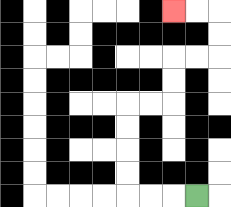{'start': '[8, 8]', 'end': '[7, 0]', 'path_directions': 'L,L,L,U,U,U,U,R,R,U,U,R,R,U,U,L,L', 'path_coordinates': '[[8, 8], [7, 8], [6, 8], [5, 8], [5, 7], [5, 6], [5, 5], [5, 4], [6, 4], [7, 4], [7, 3], [7, 2], [8, 2], [9, 2], [9, 1], [9, 0], [8, 0], [7, 0]]'}